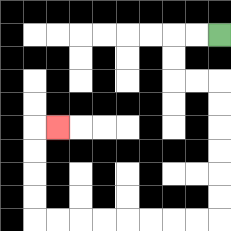{'start': '[9, 1]', 'end': '[2, 5]', 'path_directions': 'L,L,D,D,R,R,D,D,D,D,D,D,L,L,L,L,L,L,L,L,U,U,U,U,R', 'path_coordinates': '[[9, 1], [8, 1], [7, 1], [7, 2], [7, 3], [8, 3], [9, 3], [9, 4], [9, 5], [9, 6], [9, 7], [9, 8], [9, 9], [8, 9], [7, 9], [6, 9], [5, 9], [4, 9], [3, 9], [2, 9], [1, 9], [1, 8], [1, 7], [1, 6], [1, 5], [2, 5]]'}